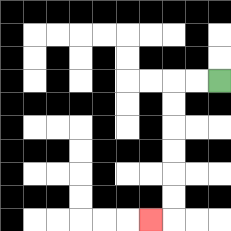{'start': '[9, 3]', 'end': '[6, 9]', 'path_directions': 'L,L,D,D,D,D,D,D,L', 'path_coordinates': '[[9, 3], [8, 3], [7, 3], [7, 4], [7, 5], [7, 6], [7, 7], [7, 8], [7, 9], [6, 9]]'}